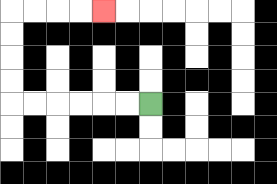{'start': '[6, 4]', 'end': '[4, 0]', 'path_directions': 'L,L,L,L,L,L,U,U,U,U,R,R,R,R', 'path_coordinates': '[[6, 4], [5, 4], [4, 4], [3, 4], [2, 4], [1, 4], [0, 4], [0, 3], [0, 2], [0, 1], [0, 0], [1, 0], [2, 0], [3, 0], [4, 0]]'}